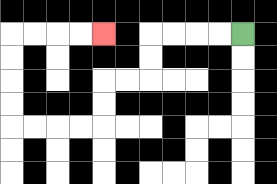{'start': '[10, 1]', 'end': '[4, 1]', 'path_directions': 'L,L,L,L,D,D,L,L,D,D,L,L,L,L,U,U,U,U,R,R,R,R', 'path_coordinates': '[[10, 1], [9, 1], [8, 1], [7, 1], [6, 1], [6, 2], [6, 3], [5, 3], [4, 3], [4, 4], [4, 5], [3, 5], [2, 5], [1, 5], [0, 5], [0, 4], [0, 3], [0, 2], [0, 1], [1, 1], [2, 1], [3, 1], [4, 1]]'}